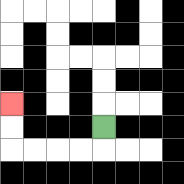{'start': '[4, 5]', 'end': '[0, 4]', 'path_directions': 'D,L,L,L,L,U,U', 'path_coordinates': '[[4, 5], [4, 6], [3, 6], [2, 6], [1, 6], [0, 6], [0, 5], [0, 4]]'}